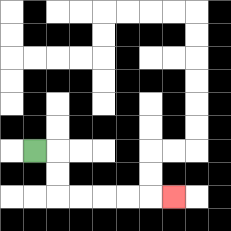{'start': '[1, 6]', 'end': '[7, 8]', 'path_directions': 'R,D,D,R,R,R,R,R', 'path_coordinates': '[[1, 6], [2, 6], [2, 7], [2, 8], [3, 8], [4, 8], [5, 8], [6, 8], [7, 8]]'}